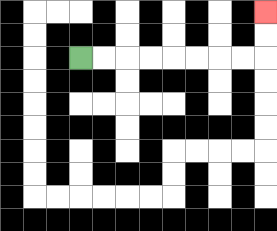{'start': '[3, 2]', 'end': '[11, 0]', 'path_directions': 'R,R,R,R,R,R,R,R,U,U', 'path_coordinates': '[[3, 2], [4, 2], [5, 2], [6, 2], [7, 2], [8, 2], [9, 2], [10, 2], [11, 2], [11, 1], [11, 0]]'}